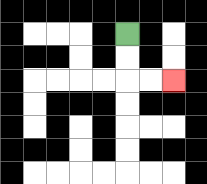{'start': '[5, 1]', 'end': '[7, 3]', 'path_directions': 'D,D,R,R', 'path_coordinates': '[[5, 1], [5, 2], [5, 3], [6, 3], [7, 3]]'}